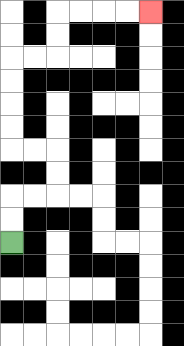{'start': '[0, 10]', 'end': '[6, 0]', 'path_directions': 'U,U,R,R,U,U,L,L,U,U,U,U,R,R,U,U,R,R,R,R', 'path_coordinates': '[[0, 10], [0, 9], [0, 8], [1, 8], [2, 8], [2, 7], [2, 6], [1, 6], [0, 6], [0, 5], [0, 4], [0, 3], [0, 2], [1, 2], [2, 2], [2, 1], [2, 0], [3, 0], [4, 0], [5, 0], [6, 0]]'}